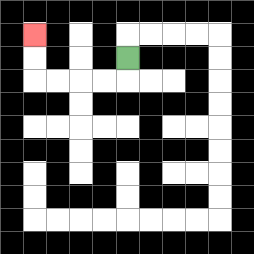{'start': '[5, 2]', 'end': '[1, 1]', 'path_directions': 'D,L,L,L,L,U,U', 'path_coordinates': '[[5, 2], [5, 3], [4, 3], [3, 3], [2, 3], [1, 3], [1, 2], [1, 1]]'}